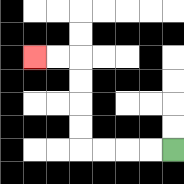{'start': '[7, 6]', 'end': '[1, 2]', 'path_directions': 'L,L,L,L,U,U,U,U,L,L', 'path_coordinates': '[[7, 6], [6, 6], [5, 6], [4, 6], [3, 6], [3, 5], [3, 4], [3, 3], [3, 2], [2, 2], [1, 2]]'}